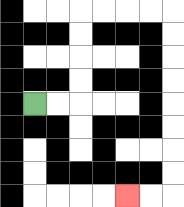{'start': '[1, 4]', 'end': '[5, 8]', 'path_directions': 'R,R,U,U,U,U,R,R,R,R,D,D,D,D,D,D,D,D,L,L', 'path_coordinates': '[[1, 4], [2, 4], [3, 4], [3, 3], [3, 2], [3, 1], [3, 0], [4, 0], [5, 0], [6, 0], [7, 0], [7, 1], [7, 2], [7, 3], [7, 4], [7, 5], [7, 6], [7, 7], [7, 8], [6, 8], [5, 8]]'}